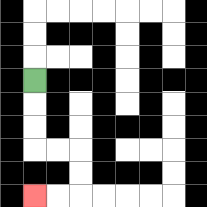{'start': '[1, 3]', 'end': '[1, 8]', 'path_directions': 'D,D,D,R,R,D,D,L,L', 'path_coordinates': '[[1, 3], [1, 4], [1, 5], [1, 6], [2, 6], [3, 6], [3, 7], [3, 8], [2, 8], [1, 8]]'}